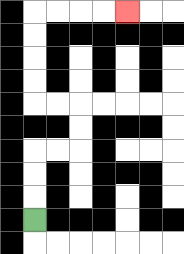{'start': '[1, 9]', 'end': '[5, 0]', 'path_directions': 'U,U,U,R,R,U,U,L,L,U,U,U,U,R,R,R,R', 'path_coordinates': '[[1, 9], [1, 8], [1, 7], [1, 6], [2, 6], [3, 6], [3, 5], [3, 4], [2, 4], [1, 4], [1, 3], [1, 2], [1, 1], [1, 0], [2, 0], [3, 0], [4, 0], [5, 0]]'}